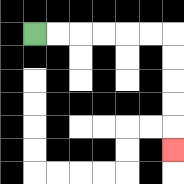{'start': '[1, 1]', 'end': '[7, 6]', 'path_directions': 'R,R,R,R,R,R,D,D,D,D,D', 'path_coordinates': '[[1, 1], [2, 1], [3, 1], [4, 1], [5, 1], [6, 1], [7, 1], [7, 2], [7, 3], [7, 4], [7, 5], [7, 6]]'}